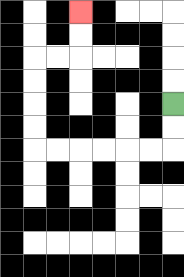{'start': '[7, 4]', 'end': '[3, 0]', 'path_directions': 'D,D,L,L,L,L,L,L,U,U,U,U,R,R,U,U', 'path_coordinates': '[[7, 4], [7, 5], [7, 6], [6, 6], [5, 6], [4, 6], [3, 6], [2, 6], [1, 6], [1, 5], [1, 4], [1, 3], [1, 2], [2, 2], [3, 2], [3, 1], [3, 0]]'}